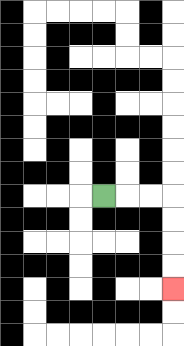{'start': '[4, 8]', 'end': '[7, 12]', 'path_directions': 'R,R,R,D,D,D,D', 'path_coordinates': '[[4, 8], [5, 8], [6, 8], [7, 8], [7, 9], [7, 10], [7, 11], [7, 12]]'}